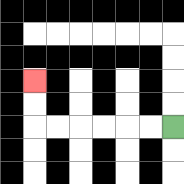{'start': '[7, 5]', 'end': '[1, 3]', 'path_directions': 'L,L,L,L,L,L,U,U', 'path_coordinates': '[[7, 5], [6, 5], [5, 5], [4, 5], [3, 5], [2, 5], [1, 5], [1, 4], [1, 3]]'}